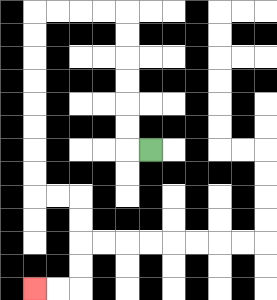{'start': '[6, 6]', 'end': '[1, 12]', 'path_directions': 'L,U,U,U,U,U,U,L,L,L,L,D,D,D,D,D,D,D,D,R,R,D,D,D,D,L,L', 'path_coordinates': '[[6, 6], [5, 6], [5, 5], [5, 4], [5, 3], [5, 2], [5, 1], [5, 0], [4, 0], [3, 0], [2, 0], [1, 0], [1, 1], [1, 2], [1, 3], [1, 4], [1, 5], [1, 6], [1, 7], [1, 8], [2, 8], [3, 8], [3, 9], [3, 10], [3, 11], [3, 12], [2, 12], [1, 12]]'}